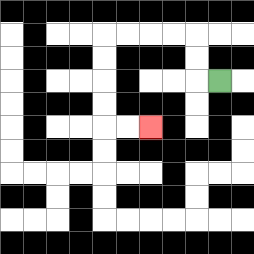{'start': '[9, 3]', 'end': '[6, 5]', 'path_directions': 'L,U,U,L,L,L,L,D,D,D,D,R,R', 'path_coordinates': '[[9, 3], [8, 3], [8, 2], [8, 1], [7, 1], [6, 1], [5, 1], [4, 1], [4, 2], [4, 3], [4, 4], [4, 5], [5, 5], [6, 5]]'}